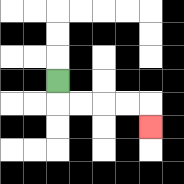{'start': '[2, 3]', 'end': '[6, 5]', 'path_directions': 'D,R,R,R,R,D', 'path_coordinates': '[[2, 3], [2, 4], [3, 4], [4, 4], [5, 4], [6, 4], [6, 5]]'}